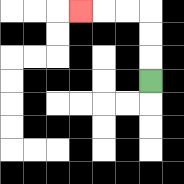{'start': '[6, 3]', 'end': '[3, 0]', 'path_directions': 'U,U,U,L,L,L', 'path_coordinates': '[[6, 3], [6, 2], [6, 1], [6, 0], [5, 0], [4, 0], [3, 0]]'}